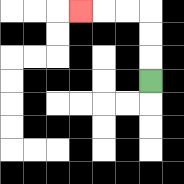{'start': '[6, 3]', 'end': '[3, 0]', 'path_directions': 'U,U,U,L,L,L', 'path_coordinates': '[[6, 3], [6, 2], [6, 1], [6, 0], [5, 0], [4, 0], [3, 0]]'}